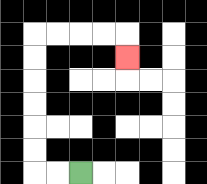{'start': '[3, 7]', 'end': '[5, 2]', 'path_directions': 'L,L,U,U,U,U,U,U,R,R,R,R,D', 'path_coordinates': '[[3, 7], [2, 7], [1, 7], [1, 6], [1, 5], [1, 4], [1, 3], [1, 2], [1, 1], [2, 1], [3, 1], [4, 1], [5, 1], [5, 2]]'}